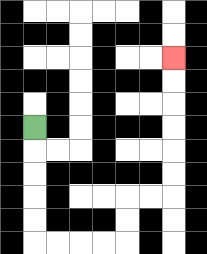{'start': '[1, 5]', 'end': '[7, 2]', 'path_directions': 'D,D,D,D,D,R,R,R,R,U,U,R,R,U,U,U,U,U,U', 'path_coordinates': '[[1, 5], [1, 6], [1, 7], [1, 8], [1, 9], [1, 10], [2, 10], [3, 10], [4, 10], [5, 10], [5, 9], [5, 8], [6, 8], [7, 8], [7, 7], [7, 6], [7, 5], [7, 4], [7, 3], [7, 2]]'}